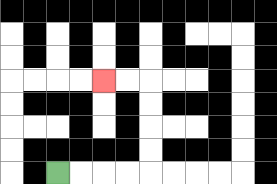{'start': '[2, 7]', 'end': '[4, 3]', 'path_directions': 'R,R,R,R,U,U,U,U,L,L', 'path_coordinates': '[[2, 7], [3, 7], [4, 7], [5, 7], [6, 7], [6, 6], [6, 5], [6, 4], [6, 3], [5, 3], [4, 3]]'}